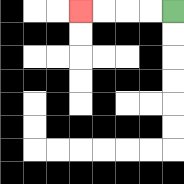{'start': '[7, 0]', 'end': '[3, 0]', 'path_directions': 'L,L,L,L', 'path_coordinates': '[[7, 0], [6, 0], [5, 0], [4, 0], [3, 0]]'}